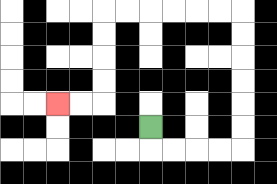{'start': '[6, 5]', 'end': '[2, 4]', 'path_directions': 'D,R,R,R,R,U,U,U,U,U,U,L,L,L,L,L,L,D,D,D,D,L,L', 'path_coordinates': '[[6, 5], [6, 6], [7, 6], [8, 6], [9, 6], [10, 6], [10, 5], [10, 4], [10, 3], [10, 2], [10, 1], [10, 0], [9, 0], [8, 0], [7, 0], [6, 0], [5, 0], [4, 0], [4, 1], [4, 2], [4, 3], [4, 4], [3, 4], [2, 4]]'}